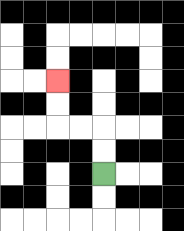{'start': '[4, 7]', 'end': '[2, 3]', 'path_directions': 'U,U,L,L,U,U', 'path_coordinates': '[[4, 7], [4, 6], [4, 5], [3, 5], [2, 5], [2, 4], [2, 3]]'}